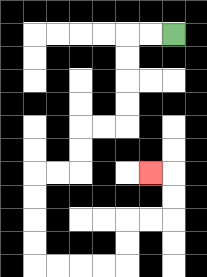{'start': '[7, 1]', 'end': '[6, 7]', 'path_directions': 'L,L,D,D,D,D,L,L,D,D,L,L,D,D,D,D,R,R,R,R,U,U,R,R,U,U,L', 'path_coordinates': '[[7, 1], [6, 1], [5, 1], [5, 2], [5, 3], [5, 4], [5, 5], [4, 5], [3, 5], [3, 6], [3, 7], [2, 7], [1, 7], [1, 8], [1, 9], [1, 10], [1, 11], [2, 11], [3, 11], [4, 11], [5, 11], [5, 10], [5, 9], [6, 9], [7, 9], [7, 8], [7, 7], [6, 7]]'}